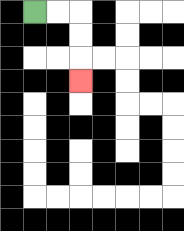{'start': '[1, 0]', 'end': '[3, 3]', 'path_directions': 'R,R,D,D,D', 'path_coordinates': '[[1, 0], [2, 0], [3, 0], [3, 1], [3, 2], [3, 3]]'}